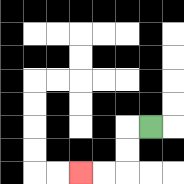{'start': '[6, 5]', 'end': '[3, 7]', 'path_directions': 'L,D,D,L,L', 'path_coordinates': '[[6, 5], [5, 5], [5, 6], [5, 7], [4, 7], [3, 7]]'}